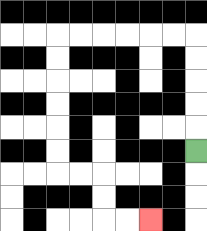{'start': '[8, 6]', 'end': '[6, 9]', 'path_directions': 'U,U,U,U,U,L,L,L,L,L,L,D,D,D,D,D,D,R,R,D,D,R,R', 'path_coordinates': '[[8, 6], [8, 5], [8, 4], [8, 3], [8, 2], [8, 1], [7, 1], [6, 1], [5, 1], [4, 1], [3, 1], [2, 1], [2, 2], [2, 3], [2, 4], [2, 5], [2, 6], [2, 7], [3, 7], [4, 7], [4, 8], [4, 9], [5, 9], [6, 9]]'}